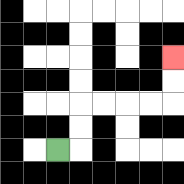{'start': '[2, 6]', 'end': '[7, 2]', 'path_directions': 'R,U,U,R,R,R,R,U,U', 'path_coordinates': '[[2, 6], [3, 6], [3, 5], [3, 4], [4, 4], [5, 4], [6, 4], [7, 4], [7, 3], [7, 2]]'}